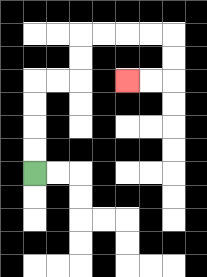{'start': '[1, 7]', 'end': '[5, 3]', 'path_directions': 'U,U,U,U,R,R,U,U,R,R,R,R,D,D,L,L', 'path_coordinates': '[[1, 7], [1, 6], [1, 5], [1, 4], [1, 3], [2, 3], [3, 3], [3, 2], [3, 1], [4, 1], [5, 1], [6, 1], [7, 1], [7, 2], [7, 3], [6, 3], [5, 3]]'}